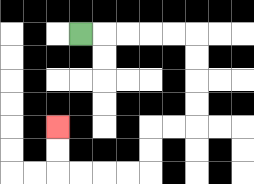{'start': '[3, 1]', 'end': '[2, 5]', 'path_directions': 'R,R,R,R,R,D,D,D,D,L,L,D,D,L,L,L,L,U,U', 'path_coordinates': '[[3, 1], [4, 1], [5, 1], [6, 1], [7, 1], [8, 1], [8, 2], [8, 3], [8, 4], [8, 5], [7, 5], [6, 5], [6, 6], [6, 7], [5, 7], [4, 7], [3, 7], [2, 7], [2, 6], [2, 5]]'}